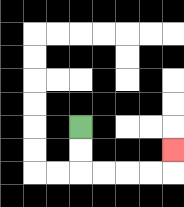{'start': '[3, 5]', 'end': '[7, 6]', 'path_directions': 'D,D,R,R,R,R,U', 'path_coordinates': '[[3, 5], [3, 6], [3, 7], [4, 7], [5, 7], [6, 7], [7, 7], [7, 6]]'}